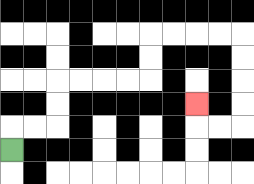{'start': '[0, 6]', 'end': '[8, 4]', 'path_directions': 'U,R,R,U,U,R,R,R,R,U,U,R,R,R,R,D,D,D,D,L,L,U', 'path_coordinates': '[[0, 6], [0, 5], [1, 5], [2, 5], [2, 4], [2, 3], [3, 3], [4, 3], [5, 3], [6, 3], [6, 2], [6, 1], [7, 1], [8, 1], [9, 1], [10, 1], [10, 2], [10, 3], [10, 4], [10, 5], [9, 5], [8, 5], [8, 4]]'}